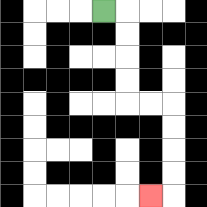{'start': '[4, 0]', 'end': '[6, 8]', 'path_directions': 'R,D,D,D,D,R,R,D,D,D,D,L', 'path_coordinates': '[[4, 0], [5, 0], [5, 1], [5, 2], [5, 3], [5, 4], [6, 4], [7, 4], [7, 5], [7, 6], [7, 7], [7, 8], [6, 8]]'}